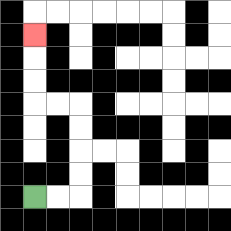{'start': '[1, 8]', 'end': '[1, 1]', 'path_directions': 'R,R,U,U,U,U,L,L,U,U,U', 'path_coordinates': '[[1, 8], [2, 8], [3, 8], [3, 7], [3, 6], [3, 5], [3, 4], [2, 4], [1, 4], [1, 3], [1, 2], [1, 1]]'}